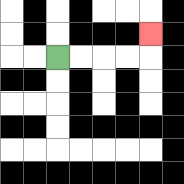{'start': '[2, 2]', 'end': '[6, 1]', 'path_directions': 'R,R,R,R,U', 'path_coordinates': '[[2, 2], [3, 2], [4, 2], [5, 2], [6, 2], [6, 1]]'}